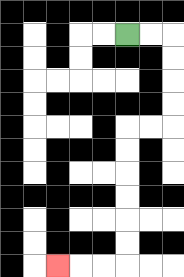{'start': '[5, 1]', 'end': '[2, 11]', 'path_directions': 'R,R,D,D,D,D,L,L,D,D,D,D,D,D,L,L,L', 'path_coordinates': '[[5, 1], [6, 1], [7, 1], [7, 2], [7, 3], [7, 4], [7, 5], [6, 5], [5, 5], [5, 6], [5, 7], [5, 8], [5, 9], [5, 10], [5, 11], [4, 11], [3, 11], [2, 11]]'}